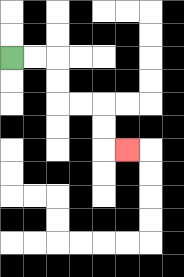{'start': '[0, 2]', 'end': '[5, 6]', 'path_directions': 'R,R,D,D,R,R,D,D,R', 'path_coordinates': '[[0, 2], [1, 2], [2, 2], [2, 3], [2, 4], [3, 4], [4, 4], [4, 5], [4, 6], [5, 6]]'}